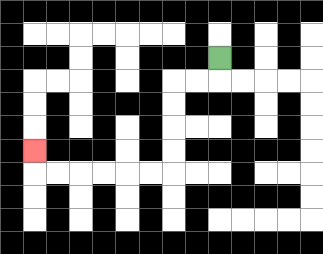{'start': '[9, 2]', 'end': '[1, 6]', 'path_directions': 'D,L,L,D,D,D,D,L,L,L,L,L,L,U', 'path_coordinates': '[[9, 2], [9, 3], [8, 3], [7, 3], [7, 4], [7, 5], [7, 6], [7, 7], [6, 7], [5, 7], [4, 7], [3, 7], [2, 7], [1, 7], [1, 6]]'}